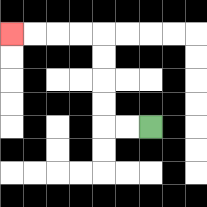{'start': '[6, 5]', 'end': '[0, 1]', 'path_directions': 'L,L,U,U,U,U,L,L,L,L', 'path_coordinates': '[[6, 5], [5, 5], [4, 5], [4, 4], [4, 3], [4, 2], [4, 1], [3, 1], [2, 1], [1, 1], [0, 1]]'}